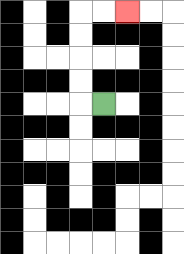{'start': '[4, 4]', 'end': '[5, 0]', 'path_directions': 'L,U,U,U,U,R,R', 'path_coordinates': '[[4, 4], [3, 4], [3, 3], [3, 2], [3, 1], [3, 0], [4, 0], [5, 0]]'}